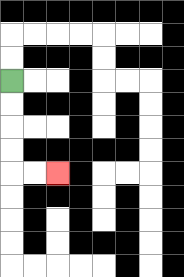{'start': '[0, 3]', 'end': '[2, 7]', 'path_directions': 'D,D,D,D,R,R', 'path_coordinates': '[[0, 3], [0, 4], [0, 5], [0, 6], [0, 7], [1, 7], [2, 7]]'}